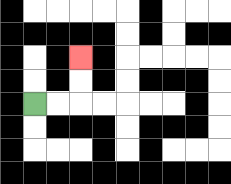{'start': '[1, 4]', 'end': '[3, 2]', 'path_directions': 'R,R,U,U', 'path_coordinates': '[[1, 4], [2, 4], [3, 4], [3, 3], [3, 2]]'}